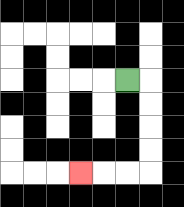{'start': '[5, 3]', 'end': '[3, 7]', 'path_directions': 'R,D,D,D,D,L,L,L', 'path_coordinates': '[[5, 3], [6, 3], [6, 4], [6, 5], [6, 6], [6, 7], [5, 7], [4, 7], [3, 7]]'}